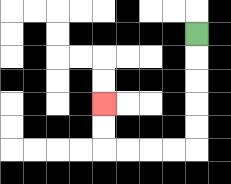{'start': '[8, 1]', 'end': '[4, 4]', 'path_directions': 'D,D,D,D,D,L,L,L,L,U,U', 'path_coordinates': '[[8, 1], [8, 2], [8, 3], [8, 4], [8, 5], [8, 6], [7, 6], [6, 6], [5, 6], [4, 6], [4, 5], [4, 4]]'}